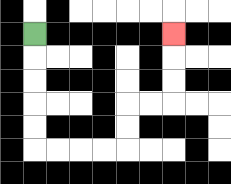{'start': '[1, 1]', 'end': '[7, 1]', 'path_directions': 'D,D,D,D,D,R,R,R,R,U,U,R,R,U,U,U', 'path_coordinates': '[[1, 1], [1, 2], [1, 3], [1, 4], [1, 5], [1, 6], [2, 6], [3, 6], [4, 6], [5, 6], [5, 5], [5, 4], [6, 4], [7, 4], [7, 3], [7, 2], [7, 1]]'}